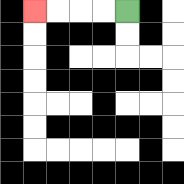{'start': '[5, 0]', 'end': '[1, 0]', 'path_directions': 'L,L,L,L', 'path_coordinates': '[[5, 0], [4, 0], [3, 0], [2, 0], [1, 0]]'}